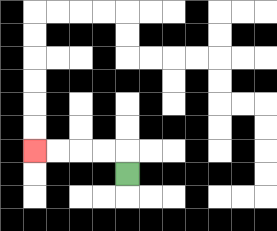{'start': '[5, 7]', 'end': '[1, 6]', 'path_directions': 'U,L,L,L,L', 'path_coordinates': '[[5, 7], [5, 6], [4, 6], [3, 6], [2, 6], [1, 6]]'}